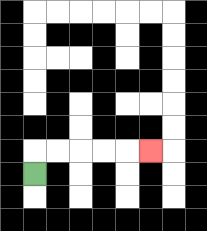{'start': '[1, 7]', 'end': '[6, 6]', 'path_directions': 'U,R,R,R,R,R', 'path_coordinates': '[[1, 7], [1, 6], [2, 6], [3, 6], [4, 6], [5, 6], [6, 6]]'}